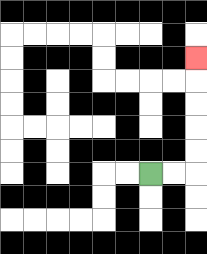{'start': '[6, 7]', 'end': '[8, 2]', 'path_directions': 'R,R,U,U,U,U,U', 'path_coordinates': '[[6, 7], [7, 7], [8, 7], [8, 6], [8, 5], [8, 4], [8, 3], [8, 2]]'}